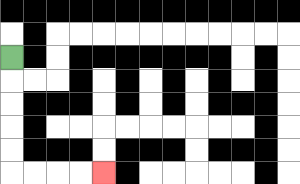{'start': '[0, 2]', 'end': '[4, 7]', 'path_directions': 'D,D,D,D,D,R,R,R,R', 'path_coordinates': '[[0, 2], [0, 3], [0, 4], [0, 5], [0, 6], [0, 7], [1, 7], [2, 7], [3, 7], [4, 7]]'}